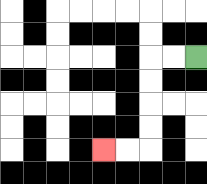{'start': '[8, 2]', 'end': '[4, 6]', 'path_directions': 'L,L,D,D,D,D,L,L', 'path_coordinates': '[[8, 2], [7, 2], [6, 2], [6, 3], [6, 4], [6, 5], [6, 6], [5, 6], [4, 6]]'}